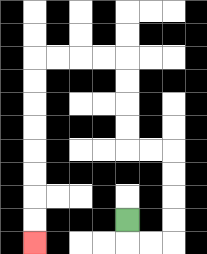{'start': '[5, 9]', 'end': '[1, 10]', 'path_directions': 'D,R,R,U,U,U,U,L,L,U,U,U,U,L,L,L,L,D,D,D,D,D,D,D,D', 'path_coordinates': '[[5, 9], [5, 10], [6, 10], [7, 10], [7, 9], [7, 8], [7, 7], [7, 6], [6, 6], [5, 6], [5, 5], [5, 4], [5, 3], [5, 2], [4, 2], [3, 2], [2, 2], [1, 2], [1, 3], [1, 4], [1, 5], [1, 6], [1, 7], [1, 8], [1, 9], [1, 10]]'}